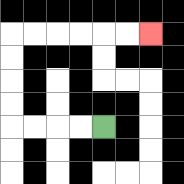{'start': '[4, 5]', 'end': '[6, 1]', 'path_directions': 'L,L,L,L,U,U,U,U,R,R,R,R,R,R', 'path_coordinates': '[[4, 5], [3, 5], [2, 5], [1, 5], [0, 5], [0, 4], [0, 3], [0, 2], [0, 1], [1, 1], [2, 1], [3, 1], [4, 1], [5, 1], [6, 1]]'}